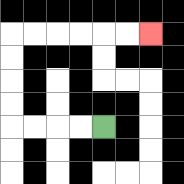{'start': '[4, 5]', 'end': '[6, 1]', 'path_directions': 'L,L,L,L,U,U,U,U,R,R,R,R,R,R', 'path_coordinates': '[[4, 5], [3, 5], [2, 5], [1, 5], [0, 5], [0, 4], [0, 3], [0, 2], [0, 1], [1, 1], [2, 1], [3, 1], [4, 1], [5, 1], [6, 1]]'}